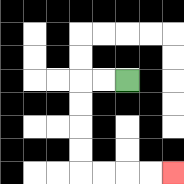{'start': '[5, 3]', 'end': '[7, 7]', 'path_directions': 'L,L,D,D,D,D,R,R,R,R', 'path_coordinates': '[[5, 3], [4, 3], [3, 3], [3, 4], [3, 5], [3, 6], [3, 7], [4, 7], [5, 7], [6, 7], [7, 7]]'}